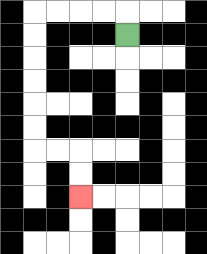{'start': '[5, 1]', 'end': '[3, 8]', 'path_directions': 'U,L,L,L,L,D,D,D,D,D,D,R,R,D,D', 'path_coordinates': '[[5, 1], [5, 0], [4, 0], [3, 0], [2, 0], [1, 0], [1, 1], [1, 2], [1, 3], [1, 4], [1, 5], [1, 6], [2, 6], [3, 6], [3, 7], [3, 8]]'}